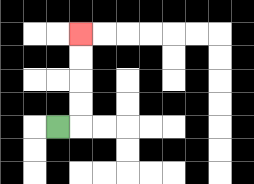{'start': '[2, 5]', 'end': '[3, 1]', 'path_directions': 'R,U,U,U,U', 'path_coordinates': '[[2, 5], [3, 5], [3, 4], [3, 3], [3, 2], [3, 1]]'}